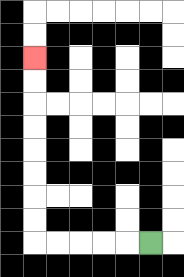{'start': '[6, 10]', 'end': '[1, 2]', 'path_directions': 'L,L,L,L,L,U,U,U,U,U,U,U,U', 'path_coordinates': '[[6, 10], [5, 10], [4, 10], [3, 10], [2, 10], [1, 10], [1, 9], [1, 8], [1, 7], [1, 6], [1, 5], [1, 4], [1, 3], [1, 2]]'}